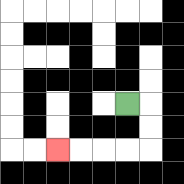{'start': '[5, 4]', 'end': '[2, 6]', 'path_directions': 'R,D,D,L,L,L,L', 'path_coordinates': '[[5, 4], [6, 4], [6, 5], [6, 6], [5, 6], [4, 6], [3, 6], [2, 6]]'}